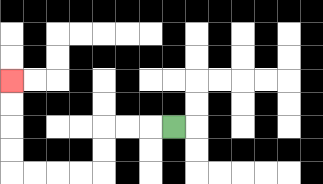{'start': '[7, 5]', 'end': '[0, 3]', 'path_directions': 'L,L,L,D,D,L,L,L,L,U,U,U,U', 'path_coordinates': '[[7, 5], [6, 5], [5, 5], [4, 5], [4, 6], [4, 7], [3, 7], [2, 7], [1, 7], [0, 7], [0, 6], [0, 5], [0, 4], [0, 3]]'}